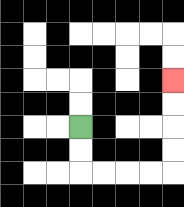{'start': '[3, 5]', 'end': '[7, 3]', 'path_directions': 'D,D,R,R,R,R,U,U,U,U', 'path_coordinates': '[[3, 5], [3, 6], [3, 7], [4, 7], [5, 7], [6, 7], [7, 7], [7, 6], [7, 5], [7, 4], [7, 3]]'}